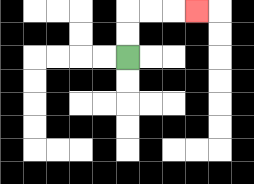{'start': '[5, 2]', 'end': '[8, 0]', 'path_directions': 'U,U,R,R,R', 'path_coordinates': '[[5, 2], [5, 1], [5, 0], [6, 0], [7, 0], [8, 0]]'}